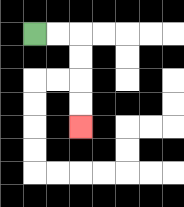{'start': '[1, 1]', 'end': '[3, 5]', 'path_directions': 'R,R,D,D,D,D', 'path_coordinates': '[[1, 1], [2, 1], [3, 1], [3, 2], [3, 3], [3, 4], [3, 5]]'}